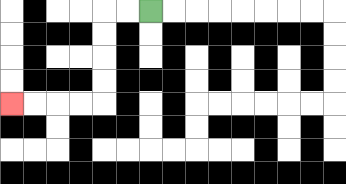{'start': '[6, 0]', 'end': '[0, 4]', 'path_directions': 'L,L,D,D,D,D,L,L,L,L', 'path_coordinates': '[[6, 0], [5, 0], [4, 0], [4, 1], [4, 2], [4, 3], [4, 4], [3, 4], [2, 4], [1, 4], [0, 4]]'}